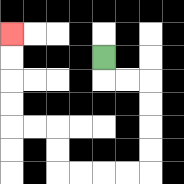{'start': '[4, 2]', 'end': '[0, 1]', 'path_directions': 'D,R,R,D,D,D,D,L,L,L,L,U,U,L,L,U,U,U,U', 'path_coordinates': '[[4, 2], [4, 3], [5, 3], [6, 3], [6, 4], [6, 5], [6, 6], [6, 7], [5, 7], [4, 7], [3, 7], [2, 7], [2, 6], [2, 5], [1, 5], [0, 5], [0, 4], [0, 3], [0, 2], [0, 1]]'}